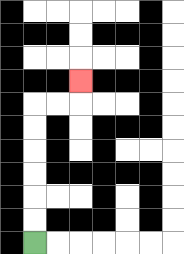{'start': '[1, 10]', 'end': '[3, 3]', 'path_directions': 'U,U,U,U,U,U,R,R,U', 'path_coordinates': '[[1, 10], [1, 9], [1, 8], [1, 7], [1, 6], [1, 5], [1, 4], [2, 4], [3, 4], [3, 3]]'}